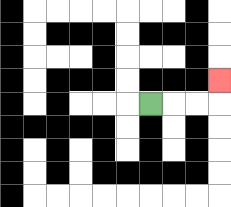{'start': '[6, 4]', 'end': '[9, 3]', 'path_directions': 'R,R,R,U', 'path_coordinates': '[[6, 4], [7, 4], [8, 4], [9, 4], [9, 3]]'}